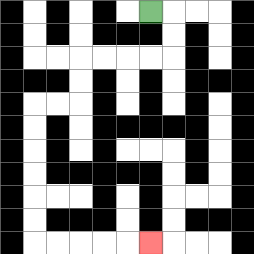{'start': '[6, 0]', 'end': '[6, 10]', 'path_directions': 'R,D,D,L,L,L,L,D,D,L,L,D,D,D,D,D,D,R,R,R,R,R', 'path_coordinates': '[[6, 0], [7, 0], [7, 1], [7, 2], [6, 2], [5, 2], [4, 2], [3, 2], [3, 3], [3, 4], [2, 4], [1, 4], [1, 5], [1, 6], [1, 7], [1, 8], [1, 9], [1, 10], [2, 10], [3, 10], [4, 10], [5, 10], [6, 10]]'}